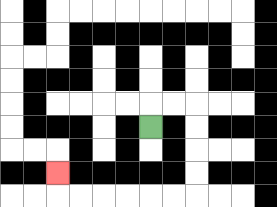{'start': '[6, 5]', 'end': '[2, 7]', 'path_directions': 'U,R,R,D,D,D,D,L,L,L,L,L,L,U', 'path_coordinates': '[[6, 5], [6, 4], [7, 4], [8, 4], [8, 5], [8, 6], [8, 7], [8, 8], [7, 8], [6, 8], [5, 8], [4, 8], [3, 8], [2, 8], [2, 7]]'}